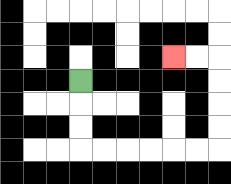{'start': '[3, 3]', 'end': '[7, 2]', 'path_directions': 'D,D,D,R,R,R,R,R,R,U,U,U,U,L,L', 'path_coordinates': '[[3, 3], [3, 4], [3, 5], [3, 6], [4, 6], [5, 6], [6, 6], [7, 6], [8, 6], [9, 6], [9, 5], [9, 4], [9, 3], [9, 2], [8, 2], [7, 2]]'}